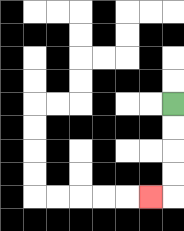{'start': '[7, 4]', 'end': '[6, 8]', 'path_directions': 'D,D,D,D,L', 'path_coordinates': '[[7, 4], [7, 5], [7, 6], [7, 7], [7, 8], [6, 8]]'}